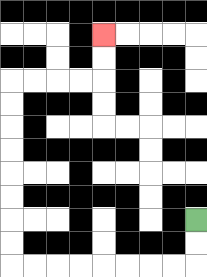{'start': '[8, 9]', 'end': '[4, 1]', 'path_directions': 'D,D,L,L,L,L,L,L,L,L,U,U,U,U,U,U,U,U,R,R,R,R,U,U', 'path_coordinates': '[[8, 9], [8, 10], [8, 11], [7, 11], [6, 11], [5, 11], [4, 11], [3, 11], [2, 11], [1, 11], [0, 11], [0, 10], [0, 9], [0, 8], [0, 7], [0, 6], [0, 5], [0, 4], [0, 3], [1, 3], [2, 3], [3, 3], [4, 3], [4, 2], [4, 1]]'}